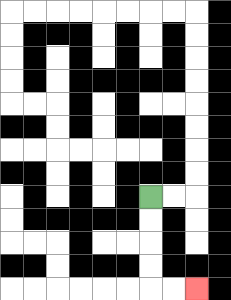{'start': '[6, 8]', 'end': '[8, 12]', 'path_directions': 'D,D,D,D,R,R', 'path_coordinates': '[[6, 8], [6, 9], [6, 10], [6, 11], [6, 12], [7, 12], [8, 12]]'}